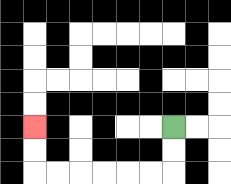{'start': '[7, 5]', 'end': '[1, 5]', 'path_directions': 'D,D,L,L,L,L,L,L,U,U', 'path_coordinates': '[[7, 5], [7, 6], [7, 7], [6, 7], [5, 7], [4, 7], [3, 7], [2, 7], [1, 7], [1, 6], [1, 5]]'}